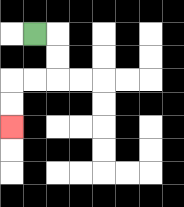{'start': '[1, 1]', 'end': '[0, 5]', 'path_directions': 'R,D,D,L,L,D,D', 'path_coordinates': '[[1, 1], [2, 1], [2, 2], [2, 3], [1, 3], [0, 3], [0, 4], [0, 5]]'}